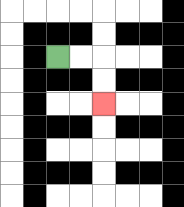{'start': '[2, 2]', 'end': '[4, 4]', 'path_directions': 'R,R,D,D', 'path_coordinates': '[[2, 2], [3, 2], [4, 2], [4, 3], [4, 4]]'}